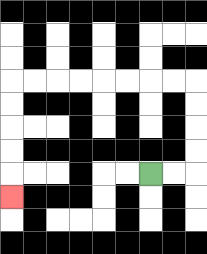{'start': '[6, 7]', 'end': '[0, 8]', 'path_directions': 'R,R,U,U,U,U,L,L,L,L,L,L,L,L,D,D,D,D,D', 'path_coordinates': '[[6, 7], [7, 7], [8, 7], [8, 6], [8, 5], [8, 4], [8, 3], [7, 3], [6, 3], [5, 3], [4, 3], [3, 3], [2, 3], [1, 3], [0, 3], [0, 4], [0, 5], [0, 6], [0, 7], [0, 8]]'}